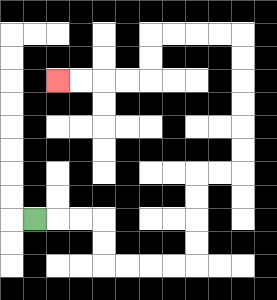{'start': '[1, 9]', 'end': '[2, 3]', 'path_directions': 'R,R,R,D,D,R,R,R,R,U,U,U,U,R,R,U,U,U,U,U,U,L,L,L,L,D,D,L,L,L,L', 'path_coordinates': '[[1, 9], [2, 9], [3, 9], [4, 9], [4, 10], [4, 11], [5, 11], [6, 11], [7, 11], [8, 11], [8, 10], [8, 9], [8, 8], [8, 7], [9, 7], [10, 7], [10, 6], [10, 5], [10, 4], [10, 3], [10, 2], [10, 1], [9, 1], [8, 1], [7, 1], [6, 1], [6, 2], [6, 3], [5, 3], [4, 3], [3, 3], [2, 3]]'}